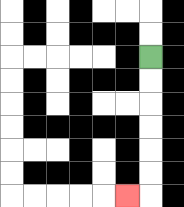{'start': '[6, 2]', 'end': '[5, 8]', 'path_directions': 'D,D,D,D,D,D,L', 'path_coordinates': '[[6, 2], [6, 3], [6, 4], [6, 5], [6, 6], [6, 7], [6, 8], [5, 8]]'}